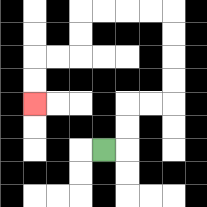{'start': '[4, 6]', 'end': '[1, 4]', 'path_directions': 'R,U,U,R,R,U,U,U,U,L,L,L,L,D,D,L,L,D,D', 'path_coordinates': '[[4, 6], [5, 6], [5, 5], [5, 4], [6, 4], [7, 4], [7, 3], [7, 2], [7, 1], [7, 0], [6, 0], [5, 0], [4, 0], [3, 0], [3, 1], [3, 2], [2, 2], [1, 2], [1, 3], [1, 4]]'}